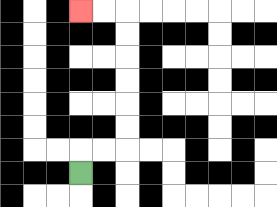{'start': '[3, 7]', 'end': '[3, 0]', 'path_directions': 'U,R,R,U,U,U,U,U,U,L,L', 'path_coordinates': '[[3, 7], [3, 6], [4, 6], [5, 6], [5, 5], [5, 4], [5, 3], [5, 2], [5, 1], [5, 0], [4, 0], [3, 0]]'}